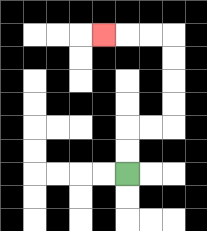{'start': '[5, 7]', 'end': '[4, 1]', 'path_directions': 'U,U,R,R,U,U,U,U,L,L,L', 'path_coordinates': '[[5, 7], [5, 6], [5, 5], [6, 5], [7, 5], [7, 4], [7, 3], [7, 2], [7, 1], [6, 1], [5, 1], [4, 1]]'}